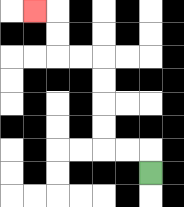{'start': '[6, 7]', 'end': '[1, 0]', 'path_directions': 'U,L,L,U,U,U,U,L,L,U,U,L', 'path_coordinates': '[[6, 7], [6, 6], [5, 6], [4, 6], [4, 5], [4, 4], [4, 3], [4, 2], [3, 2], [2, 2], [2, 1], [2, 0], [1, 0]]'}